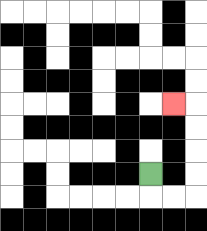{'start': '[6, 7]', 'end': '[7, 4]', 'path_directions': 'D,R,R,U,U,U,U,L', 'path_coordinates': '[[6, 7], [6, 8], [7, 8], [8, 8], [8, 7], [8, 6], [8, 5], [8, 4], [7, 4]]'}